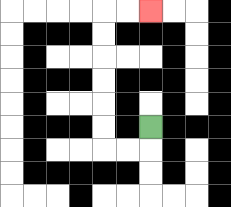{'start': '[6, 5]', 'end': '[6, 0]', 'path_directions': 'D,L,L,U,U,U,U,U,U,R,R', 'path_coordinates': '[[6, 5], [6, 6], [5, 6], [4, 6], [4, 5], [4, 4], [4, 3], [4, 2], [4, 1], [4, 0], [5, 0], [6, 0]]'}